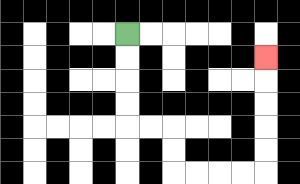{'start': '[5, 1]', 'end': '[11, 2]', 'path_directions': 'D,D,D,D,R,R,D,D,R,R,R,R,U,U,U,U,U', 'path_coordinates': '[[5, 1], [5, 2], [5, 3], [5, 4], [5, 5], [6, 5], [7, 5], [7, 6], [7, 7], [8, 7], [9, 7], [10, 7], [11, 7], [11, 6], [11, 5], [11, 4], [11, 3], [11, 2]]'}